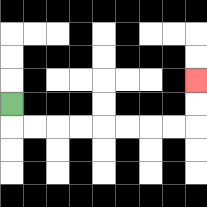{'start': '[0, 4]', 'end': '[8, 3]', 'path_directions': 'D,R,R,R,R,R,R,R,R,U,U', 'path_coordinates': '[[0, 4], [0, 5], [1, 5], [2, 5], [3, 5], [4, 5], [5, 5], [6, 5], [7, 5], [8, 5], [8, 4], [8, 3]]'}